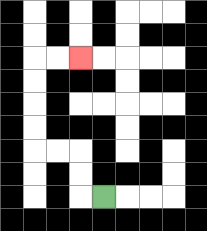{'start': '[4, 8]', 'end': '[3, 2]', 'path_directions': 'L,U,U,L,L,U,U,U,U,R,R', 'path_coordinates': '[[4, 8], [3, 8], [3, 7], [3, 6], [2, 6], [1, 6], [1, 5], [1, 4], [1, 3], [1, 2], [2, 2], [3, 2]]'}